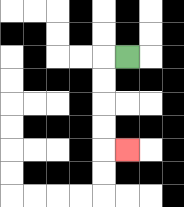{'start': '[5, 2]', 'end': '[5, 6]', 'path_directions': 'L,D,D,D,D,R', 'path_coordinates': '[[5, 2], [4, 2], [4, 3], [4, 4], [4, 5], [4, 6], [5, 6]]'}